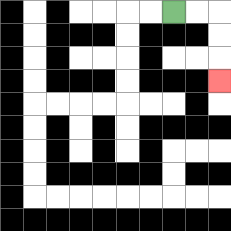{'start': '[7, 0]', 'end': '[9, 3]', 'path_directions': 'R,R,D,D,D', 'path_coordinates': '[[7, 0], [8, 0], [9, 0], [9, 1], [9, 2], [9, 3]]'}